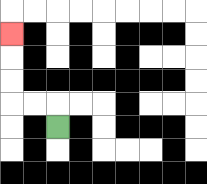{'start': '[2, 5]', 'end': '[0, 1]', 'path_directions': 'U,L,L,U,U,U', 'path_coordinates': '[[2, 5], [2, 4], [1, 4], [0, 4], [0, 3], [0, 2], [0, 1]]'}